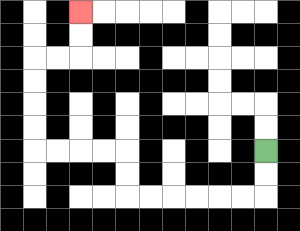{'start': '[11, 6]', 'end': '[3, 0]', 'path_directions': 'D,D,L,L,L,L,L,L,U,U,L,L,L,L,U,U,U,U,R,R,U,U', 'path_coordinates': '[[11, 6], [11, 7], [11, 8], [10, 8], [9, 8], [8, 8], [7, 8], [6, 8], [5, 8], [5, 7], [5, 6], [4, 6], [3, 6], [2, 6], [1, 6], [1, 5], [1, 4], [1, 3], [1, 2], [2, 2], [3, 2], [3, 1], [3, 0]]'}